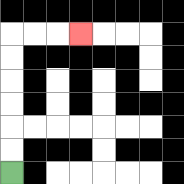{'start': '[0, 7]', 'end': '[3, 1]', 'path_directions': 'U,U,U,U,U,U,R,R,R', 'path_coordinates': '[[0, 7], [0, 6], [0, 5], [0, 4], [0, 3], [0, 2], [0, 1], [1, 1], [2, 1], [3, 1]]'}